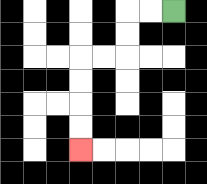{'start': '[7, 0]', 'end': '[3, 6]', 'path_directions': 'L,L,D,D,L,L,D,D,D,D', 'path_coordinates': '[[7, 0], [6, 0], [5, 0], [5, 1], [5, 2], [4, 2], [3, 2], [3, 3], [3, 4], [3, 5], [3, 6]]'}